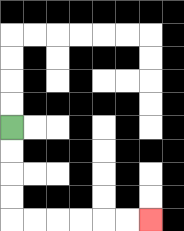{'start': '[0, 5]', 'end': '[6, 9]', 'path_directions': 'D,D,D,D,R,R,R,R,R,R', 'path_coordinates': '[[0, 5], [0, 6], [0, 7], [0, 8], [0, 9], [1, 9], [2, 9], [3, 9], [4, 9], [5, 9], [6, 9]]'}